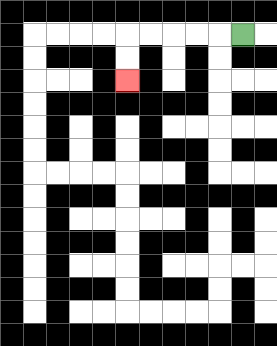{'start': '[10, 1]', 'end': '[5, 3]', 'path_directions': 'L,L,L,L,L,D,D', 'path_coordinates': '[[10, 1], [9, 1], [8, 1], [7, 1], [6, 1], [5, 1], [5, 2], [5, 3]]'}